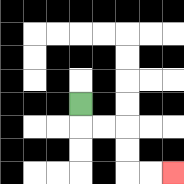{'start': '[3, 4]', 'end': '[7, 7]', 'path_directions': 'D,R,R,D,D,R,R', 'path_coordinates': '[[3, 4], [3, 5], [4, 5], [5, 5], [5, 6], [5, 7], [6, 7], [7, 7]]'}